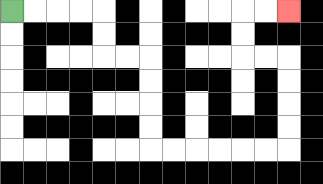{'start': '[0, 0]', 'end': '[12, 0]', 'path_directions': 'R,R,R,R,D,D,R,R,D,D,D,D,R,R,R,R,R,R,U,U,U,U,L,L,U,U,R,R', 'path_coordinates': '[[0, 0], [1, 0], [2, 0], [3, 0], [4, 0], [4, 1], [4, 2], [5, 2], [6, 2], [6, 3], [6, 4], [6, 5], [6, 6], [7, 6], [8, 6], [9, 6], [10, 6], [11, 6], [12, 6], [12, 5], [12, 4], [12, 3], [12, 2], [11, 2], [10, 2], [10, 1], [10, 0], [11, 0], [12, 0]]'}